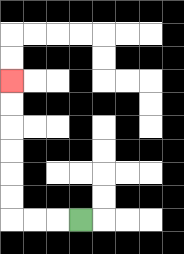{'start': '[3, 9]', 'end': '[0, 3]', 'path_directions': 'L,L,L,U,U,U,U,U,U', 'path_coordinates': '[[3, 9], [2, 9], [1, 9], [0, 9], [0, 8], [0, 7], [0, 6], [0, 5], [0, 4], [0, 3]]'}